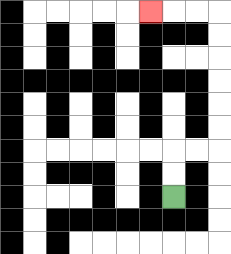{'start': '[7, 8]', 'end': '[6, 0]', 'path_directions': 'U,U,R,R,U,U,U,U,U,U,L,L,L', 'path_coordinates': '[[7, 8], [7, 7], [7, 6], [8, 6], [9, 6], [9, 5], [9, 4], [9, 3], [9, 2], [9, 1], [9, 0], [8, 0], [7, 0], [6, 0]]'}